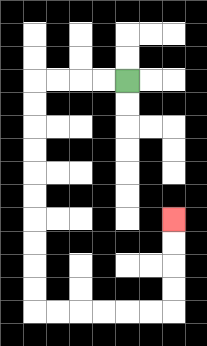{'start': '[5, 3]', 'end': '[7, 9]', 'path_directions': 'L,L,L,L,D,D,D,D,D,D,D,D,D,D,R,R,R,R,R,R,U,U,U,U', 'path_coordinates': '[[5, 3], [4, 3], [3, 3], [2, 3], [1, 3], [1, 4], [1, 5], [1, 6], [1, 7], [1, 8], [1, 9], [1, 10], [1, 11], [1, 12], [1, 13], [2, 13], [3, 13], [4, 13], [5, 13], [6, 13], [7, 13], [7, 12], [7, 11], [7, 10], [7, 9]]'}